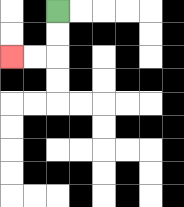{'start': '[2, 0]', 'end': '[0, 2]', 'path_directions': 'D,D,L,L', 'path_coordinates': '[[2, 0], [2, 1], [2, 2], [1, 2], [0, 2]]'}